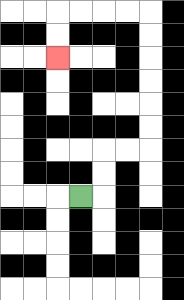{'start': '[3, 8]', 'end': '[2, 2]', 'path_directions': 'R,U,U,R,R,U,U,U,U,U,U,L,L,L,L,D,D', 'path_coordinates': '[[3, 8], [4, 8], [4, 7], [4, 6], [5, 6], [6, 6], [6, 5], [6, 4], [6, 3], [6, 2], [6, 1], [6, 0], [5, 0], [4, 0], [3, 0], [2, 0], [2, 1], [2, 2]]'}